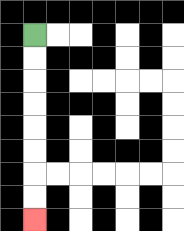{'start': '[1, 1]', 'end': '[1, 9]', 'path_directions': 'D,D,D,D,D,D,D,D', 'path_coordinates': '[[1, 1], [1, 2], [1, 3], [1, 4], [1, 5], [1, 6], [1, 7], [1, 8], [1, 9]]'}